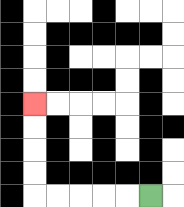{'start': '[6, 8]', 'end': '[1, 4]', 'path_directions': 'L,L,L,L,L,U,U,U,U', 'path_coordinates': '[[6, 8], [5, 8], [4, 8], [3, 8], [2, 8], [1, 8], [1, 7], [1, 6], [1, 5], [1, 4]]'}